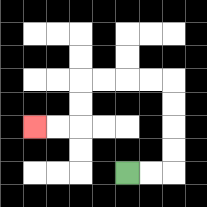{'start': '[5, 7]', 'end': '[1, 5]', 'path_directions': 'R,R,U,U,U,U,L,L,L,L,D,D,L,L', 'path_coordinates': '[[5, 7], [6, 7], [7, 7], [7, 6], [7, 5], [7, 4], [7, 3], [6, 3], [5, 3], [4, 3], [3, 3], [3, 4], [3, 5], [2, 5], [1, 5]]'}